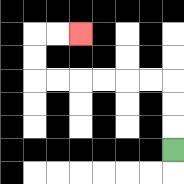{'start': '[7, 6]', 'end': '[3, 1]', 'path_directions': 'U,U,U,L,L,L,L,L,L,U,U,R,R', 'path_coordinates': '[[7, 6], [7, 5], [7, 4], [7, 3], [6, 3], [5, 3], [4, 3], [3, 3], [2, 3], [1, 3], [1, 2], [1, 1], [2, 1], [3, 1]]'}